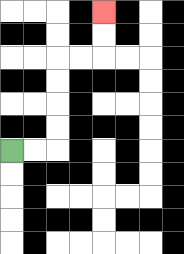{'start': '[0, 6]', 'end': '[4, 0]', 'path_directions': 'R,R,U,U,U,U,R,R,U,U', 'path_coordinates': '[[0, 6], [1, 6], [2, 6], [2, 5], [2, 4], [2, 3], [2, 2], [3, 2], [4, 2], [4, 1], [4, 0]]'}